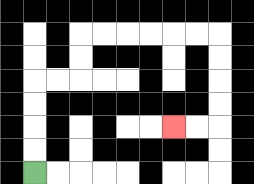{'start': '[1, 7]', 'end': '[7, 5]', 'path_directions': 'U,U,U,U,R,R,U,U,R,R,R,R,R,R,D,D,D,D,L,L', 'path_coordinates': '[[1, 7], [1, 6], [1, 5], [1, 4], [1, 3], [2, 3], [3, 3], [3, 2], [3, 1], [4, 1], [5, 1], [6, 1], [7, 1], [8, 1], [9, 1], [9, 2], [9, 3], [9, 4], [9, 5], [8, 5], [7, 5]]'}